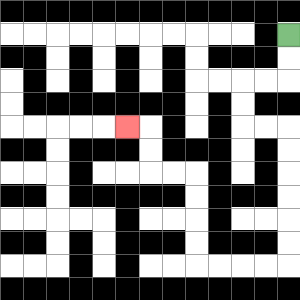{'start': '[12, 1]', 'end': '[5, 5]', 'path_directions': 'D,D,L,L,D,D,R,R,D,D,D,D,D,D,L,L,L,L,U,U,U,U,L,L,U,U,L', 'path_coordinates': '[[12, 1], [12, 2], [12, 3], [11, 3], [10, 3], [10, 4], [10, 5], [11, 5], [12, 5], [12, 6], [12, 7], [12, 8], [12, 9], [12, 10], [12, 11], [11, 11], [10, 11], [9, 11], [8, 11], [8, 10], [8, 9], [8, 8], [8, 7], [7, 7], [6, 7], [6, 6], [6, 5], [5, 5]]'}